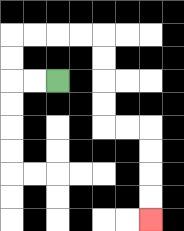{'start': '[2, 3]', 'end': '[6, 9]', 'path_directions': 'L,L,U,U,R,R,R,R,D,D,D,D,R,R,D,D,D,D', 'path_coordinates': '[[2, 3], [1, 3], [0, 3], [0, 2], [0, 1], [1, 1], [2, 1], [3, 1], [4, 1], [4, 2], [4, 3], [4, 4], [4, 5], [5, 5], [6, 5], [6, 6], [6, 7], [6, 8], [6, 9]]'}